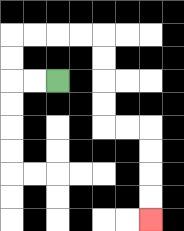{'start': '[2, 3]', 'end': '[6, 9]', 'path_directions': 'L,L,U,U,R,R,R,R,D,D,D,D,R,R,D,D,D,D', 'path_coordinates': '[[2, 3], [1, 3], [0, 3], [0, 2], [0, 1], [1, 1], [2, 1], [3, 1], [4, 1], [4, 2], [4, 3], [4, 4], [4, 5], [5, 5], [6, 5], [6, 6], [6, 7], [6, 8], [6, 9]]'}